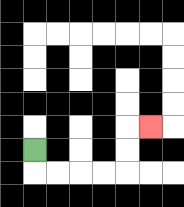{'start': '[1, 6]', 'end': '[6, 5]', 'path_directions': 'D,R,R,R,R,U,U,R', 'path_coordinates': '[[1, 6], [1, 7], [2, 7], [3, 7], [4, 7], [5, 7], [5, 6], [5, 5], [6, 5]]'}